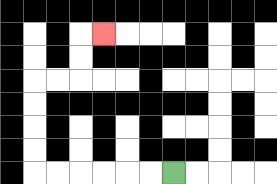{'start': '[7, 7]', 'end': '[4, 1]', 'path_directions': 'L,L,L,L,L,L,U,U,U,U,R,R,U,U,R', 'path_coordinates': '[[7, 7], [6, 7], [5, 7], [4, 7], [3, 7], [2, 7], [1, 7], [1, 6], [1, 5], [1, 4], [1, 3], [2, 3], [3, 3], [3, 2], [3, 1], [4, 1]]'}